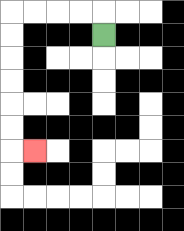{'start': '[4, 1]', 'end': '[1, 6]', 'path_directions': 'U,L,L,L,L,D,D,D,D,D,D,R', 'path_coordinates': '[[4, 1], [4, 0], [3, 0], [2, 0], [1, 0], [0, 0], [0, 1], [0, 2], [0, 3], [0, 4], [0, 5], [0, 6], [1, 6]]'}